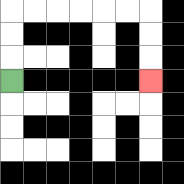{'start': '[0, 3]', 'end': '[6, 3]', 'path_directions': 'U,U,U,R,R,R,R,R,R,D,D,D', 'path_coordinates': '[[0, 3], [0, 2], [0, 1], [0, 0], [1, 0], [2, 0], [3, 0], [4, 0], [5, 0], [6, 0], [6, 1], [6, 2], [6, 3]]'}